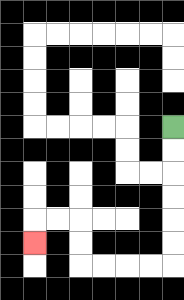{'start': '[7, 5]', 'end': '[1, 10]', 'path_directions': 'D,D,D,D,D,D,L,L,L,L,U,U,L,L,D', 'path_coordinates': '[[7, 5], [7, 6], [7, 7], [7, 8], [7, 9], [7, 10], [7, 11], [6, 11], [5, 11], [4, 11], [3, 11], [3, 10], [3, 9], [2, 9], [1, 9], [1, 10]]'}